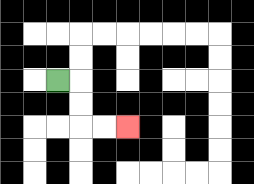{'start': '[2, 3]', 'end': '[5, 5]', 'path_directions': 'R,D,D,R,R', 'path_coordinates': '[[2, 3], [3, 3], [3, 4], [3, 5], [4, 5], [5, 5]]'}